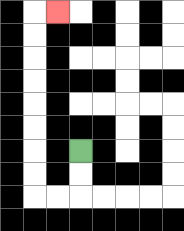{'start': '[3, 6]', 'end': '[2, 0]', 'path_directions': 'D,D,L,L,U,U,U,U,U,U,U,U,R', 'path_coordinates': '[[3, 6], [3, 7], [3, 8], [2, 8], [1, 8], [1, 7], [1, 6], [1, 5], [1, 4], [1, 3], [1, 2], [1, 1], [1, 0], [2, 0]]'}